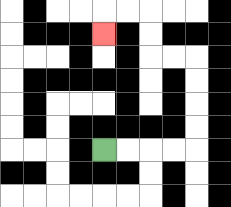{'start': '[4, 6]', 'end': '[4, 1]', 'path_directions': 'R,R,R,R,U,U,U,U,L,L,U,U,L,L,D', 'path_coordinates': '[[4, 6], [5, 6], [6, 6], [7, 6], [8, 6], [8, 5], [8, 4], [8, 3], [8, 2], [7, 2], [6, 2], [6, 1], [6, 0], [5, 0], [4, 0], [4, 1]]'}